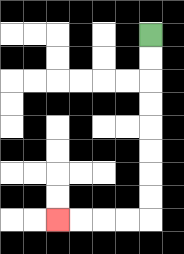{'start': '[6, 1]', 'end': '[2, 9]', 'path_directions': 'D,D,D,D,D,D,D,D,L,L,L,L', 'path_coordinates': '[[6, 1], [6, 2], [6, 3], [6, 4], [6, 5], [6, 6], [6, 7], [6, 8], [6, 9], [5, 9], [4, 9], [3, 9], [2, 9]]'}